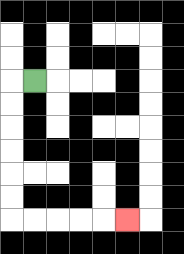{'start': '[1, 3]', 'end': '[5, 9]', 'path_directions': 'L,D,D,D,D,D,D,R,R,R,R,R', 'path_coordinates': '[[1, 3], [0, 3], [0, 4], [0, 5], [0, 6], [0, 7], [0, 8], [0, 9], [1, 9], [2, 9], [3, 9], [4, 9], [5, 9]]'}